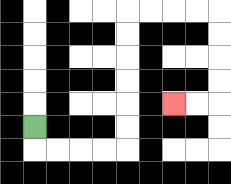{'start': '[1, 5]', 'end': '[7, 4]', 'path_directions': 'D,R,R,R,R,U,U,U,U,U,U,R,R,R,R,D,D,D,D,L,L', 'path_coordinates': '[[1, 5], [1, 6], [2, 6], [3, 6], [4, 6], [5, 6], [5, 5], [5, 4], [5, 3], [5, 2], [5, 1], [5, 0], [6, 0], [7, 0], [8, 0], [9, 0], [9, 1], [9, 2], [9, 3], [9, 4], [8, 4], [7, 4]]'}